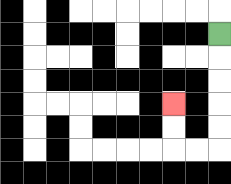{'start': '[9, 1]', 'end': '[7, 4]', 'path_directions': 'D,D,D,D,D,L,L,U,U', 'path_coordinates': '[[9, 1], [9, 2], [9, 3], [9, 4], [9, 5], [9, 6], [8, 6], [7, 6], [7, 5], [7, 4]]'}